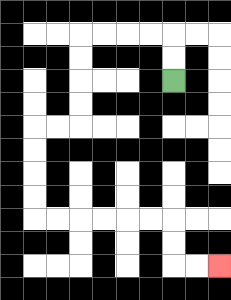{'start': '[7, 3]', 'end': '[9, 11]', 'path_directions': 'U,U,L,L,L,L,D,D,D,D,L,L,D,D,D,D,R,R,R,R,R,R,D,D,R,R', 'path_coordinates': '[[7, 3], [7, 2], [7, 1], [6, 1], [5, 1], [4, 1], [3, 1], [3, 2], [3, 3], [3, 4], [3, 5], [2, 5], [1, 5], [1, 6], [1, 7], [1, 8], [1, 9], [2, 9], [3, 9], [4, 9], [5, 9], [6, 9], [7, 9], [7, 10], [7, 11], [8, 11], [9, 11]]'}